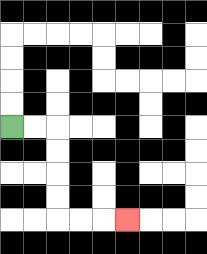{'start': '[0, 5]', 'end': '[5, 9]', 'path_directions': 'R,R,D,D,D,D,R,R,R', 'path_coordinates': '[[0, 5], [1, 5], [2, 5], [2, 6], [2, 7], [2, 8], [2, 9], [3, 9], [4, 9], [5, 9]]'}